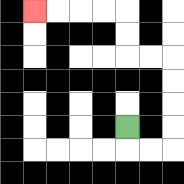{'start': '[5, 5]', 'end': '[1, 0]', 'path_directions': 'D,R,R,U,U,U,U,L,L,U,U,L,L,L,L', 'path_coordinates': '[[5, 5], [5, 6], [6, 6], [7, 6], [7, 5], [7, 4], [7, 3], [7, 2], [6, 2], [5, 2], [5, 1], [5, 0], [4, 0], [3, 0], [2, 0], [1, 0]]'}